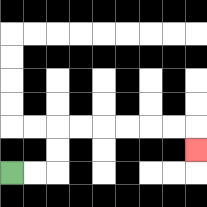{'start': '[0, 7]', 'end': '[8, 6]', 'path_directions': 'R,R,U,U,R,R,R,R,R,R,D', 'path_coordinates': '[[0, 7], [1, 7], [2, 7], [2, 6], [2, 5], [3, 5], [4, 5], [5, 5], [6, 5], [7, 5], [8, 5], [8, 6]]'}